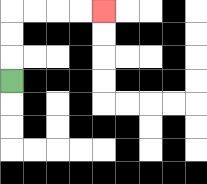{'start': '[0, 3]', 'end': '[4, 0]', 'path_directions': 'U,U,U,R,R,R,R', 'path_coordinates': '[[0, 3], [0, 2], [0, 1], [0, 0], [1, 0], [2, 0], [3, 0], [4, 0]]'}